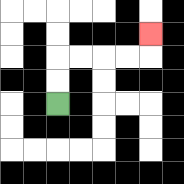{'start': '[2, 4]', 'end': '[6, 1]', 'path_directions': 'U,U,R,R,R,R,U', 'path_coordinates': '[[2, 4], [2, 3], [2, 2], [3, 2], [4, 2], [5, 2], [6, 2], [6, 1]]'}